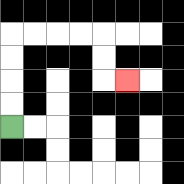{'start': '[0, 5]', 'end': '[5, 3]', 'path_directions': 'U,U,U,U,R,R,R,R,D,D,R', 'path_coordinates': '[[0, 5], [0, 4], [0, 3], [0, 2], [0, 1], [1, 1], [2, 1], [3, 1], [4, 1], [4, 2], [4, 3], [5, 3]]'}